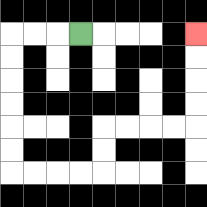{'start': '[3, 1]', 'end': '[8, 1]', 'path_directions': 'L,L,L,D,D,D,D,D,D,R,R,R,R,U,U,R,R,R,R,U,U,U,U', 'path_coordinates': '[[3, 1], [2, 1], [1, 1], [0, 1], [0, 2], [0, 3], [0, 4], [0, 5], [0, 6], [0, 7], [1, 7], [2, 7], [3, 7], [4, 7], [4, 6], [4, 5], [5, 5], [6, 5], [7, 5], [8, 5], [8, 4], [8, 3], [8, 2], [8, 1]]'}